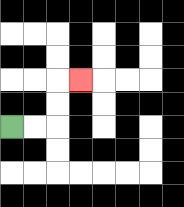{'start': '[0, 5]', 'end': '[3, 3]', 'path_directions': 'R,R,U,U,R', 'path_coordinates': '[[0, 5], [1, 5], [2, 5], [2, 4], [2, 3], [3, 3]]'}